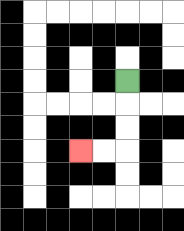{'start': '[5, 3]', 'end': '[3, 6]', 'path_directions': 'D,D,D,L,L', 'path_coordinates': '[[5, 3], [5, 4], [5, 5], [5, 6], [4, 6], [3, 6]]'}